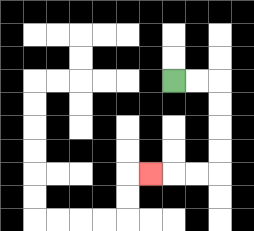{'start': '[7, 3]', 'end': '[6, 7]', 'path_directions': 'R,R,D,D,D,D,L,L,L', 'path_coordinates': '[[7, 3], [8, 3], [9, 3], [9, 4], [9, 5], [9, 6], [9, 7], [8, 7], [7, 7], [6, 7]]'}